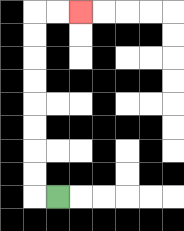{'start': '[2, 8]', 'end': '[3, 0]', 'path_directions': 'L,U,U,U,U,U,U,U,U,R,R', 'path_coordinates': '[[2, 8], [1, 8], [1, 7], [1, 6], [1, 5], [1, 4], [1, 3], [1, 2], [1, 1], [1, 0], [2, 0], [3, 0]]'}